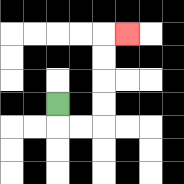{'start': '[2, 4]', 'end': '[5, 1]', 'path_directions': 'D,R,R,U,U,U,U,R', 'path_coordinates': '[[2, 4], [2, 5], [3, 5], [4, 5], [4, 4], [4, 3], [4, 2], [4, 1], [5, 1]]'}